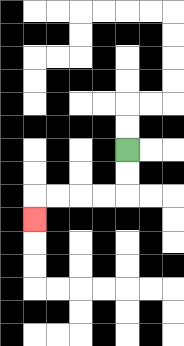{'start': '[5, 6]', 'end': '[1, 9]', 'path_directions': 'D,D,L,L,L,L,D', 'path_coordinates': '[[5, 6], [5, 7], [5, 8], [4, 8], [3, 8], [2, 8], [1, 8], [1, 9]]'}